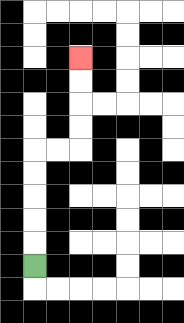{'start': '[1, 11]', 'end': '[3, 2]', 'path_directions': 'U,U,U,U,U,R,R,U,U,U,U', 'path_coordinates': '[[1, 11], [1, 10], [1, 9], [1, 8], [1, 7], [1, 6], [2, 6], [3, 6], [3, 5], [3, 4], [3, 3], [3, 2]]'}